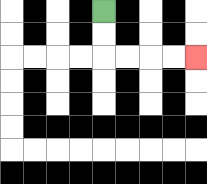{'start': '[4, 0]', 'end': '[8, 2]', 'path_directions': 'D,D,R,R,R,R', 'path_coordinates': '[[4, 0], [4, 1], [4, 2], [5, 2], [6, 2], [7, 2], [8, 2]]'}